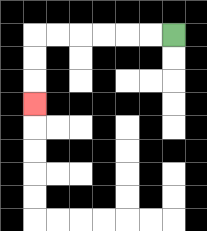{'start': '[7, 1]', 'end': '[1, 4]', 'path_directions': 'L,L,L,L,L,L,D,D,D', 'path_coordinates': '[[7, 1], [6, 1], [5, 1], [4, 1], [3, 1], [2, 1], [1, 1], [1, 2], [1, 3], [1, 4]]'}